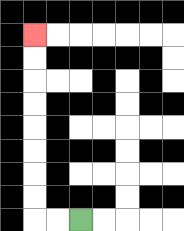{'start': '[3, 9]', 'end': '[1, 1]', 'path_directions': 'L,L,U,U,U,U,U,U,U,U', 'path_coordinates': '[[3, 9], [2, 9], [1, 9], [1, 8], [1, 7], [1, 6], [1, 5], [1, 4], [1, 3], [1, 2], [1, 1]]'}